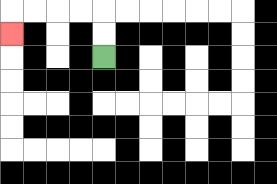{'start': '[4, 2]', 'end': '[0, 1]', 'path_directions': 'U,U,L,L,L,L,D', 'path_coordinates': '[[4, 2], [4, 1], [4, 0], [3, 0], [2, 0], [1, 0], [0, 0], [0, 1]]'}